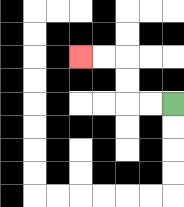{'start': '[7, 4]', 'end': '[3, 2]', 'path_directions': 'L,L,U,U,L,L', 'path_coordinates': '[[7, 4], [6, 4], [5, 4], [5, 3], [5, 2], [4, 2], [3, 2]]'}